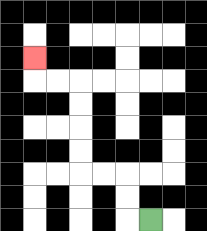{'start': '[6, 9]', 'end': '[1, 2]', 'path_directions': 'L,U,U,L,L,U,U,U,U,L,L,U', 'path_coordinates': '[[6, 9], [5, 9], [5, 8], [5, 7], [4, 7], [3, 7], [3, 6], [3, 5], [3, 4], [3, 3], [2, 3], [1, 3], [1, 2]]'}